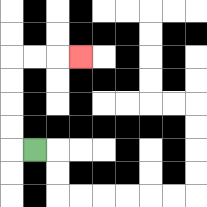{'start': '[1, 6]', 'end': '[3, 2]', 'path_directions': 'L,U,U,U,U,R,R,R', 'path_coordinates': '[[1, 6], [0, 6], [0, 5], [0, 4], [0, 3], [0, 2], [1, 2], [2, 2], [3, 2]]'}